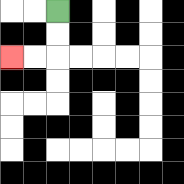{'start': '[2, 0]', 'end': '[0, 2]', 'path_directions': 'D,D,L,L', 'path_coordinates': '[[2, 0], [2, 1], [2, 2], [1, 2], [0, 2]]'}